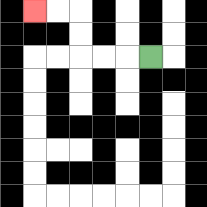{'start': '[6, 2]', 'end': '[1, 0]', 'path_directions': 'L,L,L,U,U,L,L', 'path_coordinates': '[[6, 2], [5, 2], [4, 2], [3, 2], [3, 1], [3, 0], [2, 0], [1, 0]]'}